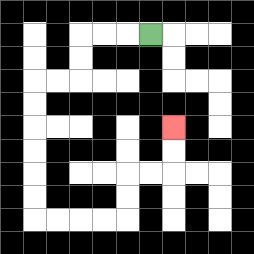{'start': '[6, 1]', 'end': '[7, 5]', 'path_directions': 'L,L,L,D,D,L,L,D,D,D,D,D,D,R,R,R,R,U,U,R,R,U,U', 'path_coordinates': '[[6, 1], [5, 1], [4, 1], [3, 1], [3, 2], [3, 3], [2, 3], [1, 3], [1, 4], [1, 5], [1, 6], [1, 7], [1, 8], [1, 9], [2, 9], [3, 9], [4, 9], [5, 9], [5, 8], [5, 7], [6, 7], [7, 7], [7, 6], [7, 5]]'}